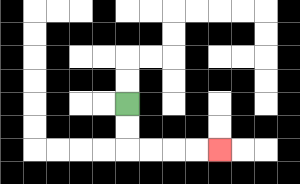{'start': '[5, 4]', 'end': '[9, 6]', 'path_directions': 'D,D,R,R,R,R', 'path_coordinates': '[[5, 4], [5, 5], [5, 6], [6, 6], [7, 6], [8, 6], [9, 6]]'}